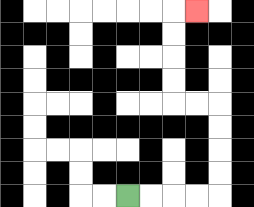{'start': '[5, 8]', 'end': '[8, 0]', 'path_directions': 'R,R,R,R,U,U,U,U,L,L,U,U,U,U,R', 'path_coordinates': '[[5, 8], [6, 8], [7, 8], [8, 8], [9, 8], [9, 7], [9, 6], [9, 5], [9, 4], [8, 4], [7, 4], [7, 3], [7, 2], [7, 1], [7, 0], [8, 0]]'}